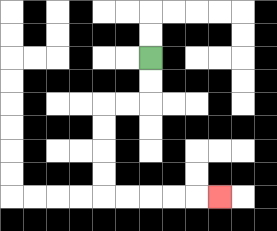{'start': '[6, 2]', 'end': '[9, 8]', 'path_directions': 'D,D,L,L,D,D,D,D,R,R,R,R,R', 'path_coordinates': '[[6, 2], [6, 3], [6, 4], [5, 4], [4, 4], [4, 5], [4, 6], [4, 7], [4, 8], [5, 8], [6, 8], [7, 8], [8, 8], [9, 8]]'}